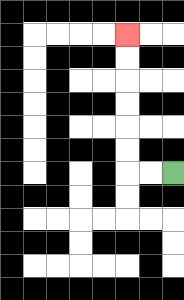{'start': '[7, 7]', 'end': '[5, 1]', 'path_directions': 'L,L,U,U,U,U,U,U', 'path_coordinates': '[[7, 7], [6, 7], [5, 7], [5, 6], [5, 5], [5, 4], [5, 3], [5, 2], [5, 1]]'}